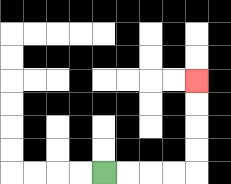{'start': '[4, 7]', 'end': '[8, 3]', 'path_directions': 'R,R,R,R,U,U,U,U', 'path_coordinates': '[[4, 7], [5, 7], [6, 7], [7, 7], [8, 7], [8, 6], [8, 5], [8, 4], [8, 3]]'}